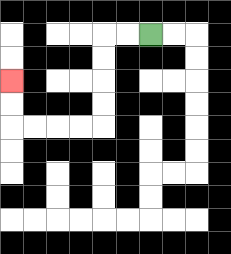{'start': '[6, 1]', 'end': '[0, 3]', 'path_directions': 'L,L,D,D,D,D,L,L,L,L,U,U', 'path_coordinates': '[[6, 1], [5, 1], [4, 1], [4, 2], [4, 3], [4, 4], [4, 5], [3, 5], [2, 5], [1, 5], [0, 5], [0, 4], [0, 3]]'}